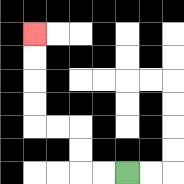{'start': '[5, 7]', 'end': '[1, 1]', 'path_directions': 'L,L,U,U,L,L,U,U,U,U', 'path_coordinates': '[[5, 7], [4, 7], [3, 7], [3, 6], [3, 5], [2, 5], [1, 5], [1, 4], [1, 3], [1, 2], [1, 1]]'}